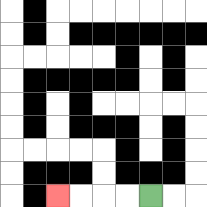{'start': '[6, 8]', 'end': '[2, 8]', 'path_directions': 'L,L,L,L', 'path_coordinates': '[[6, 8], [5, 8], [4, 8], [3, 8], [2, 8]]'}